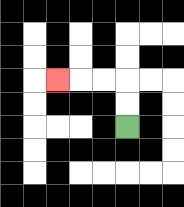{'start': '[5, 5]', 'end': '[2, 3]', 'path_directions': 'U,U,L,L,L', 'path_coordinates': '[[5, 5], [5, 4], [5, 3], [4, 3], [3, 3], [2, 3]]'}